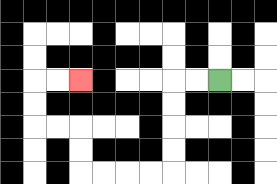{'start': '[9, 3]', 'end': '[3, 3]', 'path_directions': 'L,L,D,D,D,D,L,L,L,L,U,U,L,L,U,U,R,R', 'path_coordinates': '[[9, 3], [8, 3], [7, 3], [7, 4], [7, 5], [7, 6], [7, 7], [6, 7], [5, 7], [4, 7], [3, 7], [3, 6], [3, 5], [2, 5], [1, 5], [1, 4], [1, 3], [2, 3], [3, 3]]'}